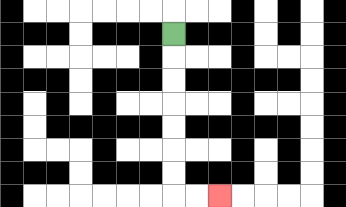{'start': '[7, 1]', 'end': '[9, 8]', 'path_directions': 'D,D,D,D,D,D,D,R,R', 'path_coordinates': '[[7, 1], [7, 2], [7, 3], [7, 4], [7, 5], [7, 6], [7, 7], [7, 8], [8, 8], [9, 8]]'}